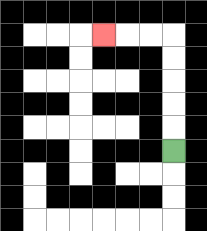{'start': '[7, 6]', 'end': '[4, 1]', 'path_directions': 'U,U,U,U,U,L,L,L', 'path_coordinates': '[[7, 6], [7, 5], [7, 4], [7, 3], [7, 2], [7, 1], [6, 1], [5, 1], [4, 1]]'}